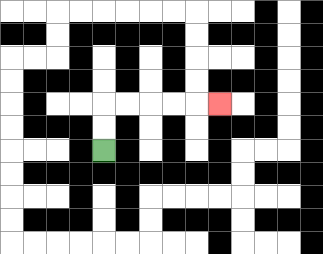{'start': '[4, 6]', 'end': '[9, 4]', 'path_directions': 'U,U,R,R,R,R,R', 'path_coordinates': '[[4, 6], [4, 5], [4, 4], [5, 4], [6, 4], [7, 4], [8, 4], [9, 4]]'}